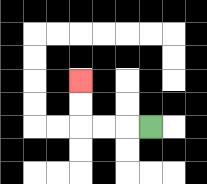{'start': '[6, 5]', 'end': '[3, 3]', 'path_directions': 'L,L,L,U,U', 'path_coordinates': '[[6, 5], [5, 5], [4, 5], [3, 5], [3, 4], [3, 3]]'}